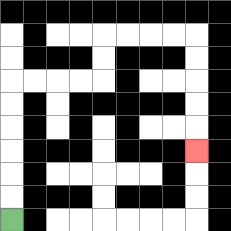{'start': '[0, 9]', 'end': '[8, 6]', 'path_directions': 'U,U,U,U,U,U,R,R,R,R,U,U,R,R,R,R,D,D,D,D,D', 'path_coordinates': '[[0, 9], [0, 8], [0, 7], [0, 6], [0, 5], [0, 4], [0, 3], [1, 3], [2, 3], [3, 3], [4, 3], [4, 2], [4, 1], [5, 1], [6, 1], [7, 1], [8, 1], [8, 2], [8, 3], [8, 4], [8, 5], [8, 6]]'}